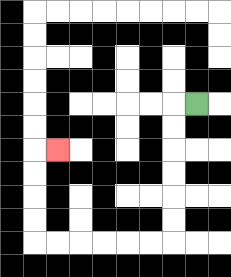{'start': '[8, 4]', 'end': '[2, 6]', 'path_directions': 'L,D,D,D,D,D,D,L,L,L,L,L,L,U,U,U,U,R', 'path_coordinates': '[[8, 4], [7, 4], [7, 5], [7, 6], [7, 7], [7, 8], [7, 9], [7, 10], [6, 10], [5, 10], [4, 10], [3, 10], [2, 10], [1, 10], [1, 9], [1, 8], [1, 7], [1, 6], [2, 6]]'}